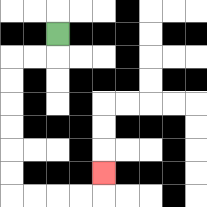{'start': '[2, 1]', 'end': '[4, 7]', 'path_directions': 'D,L,L,D,D,D,D,D,D,R,R,R,R,U', 'path_coordinates': '[[2, 1], [2, 2], [1, 2], [0, 2], [0, 3], [0, 4], [0, 5], [0, 6], [0, 7], [0, 8], [1, 8], [2, 8], [3, 8], [4, 8], [4, 7]]'}